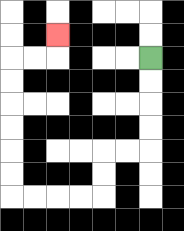{'start': '[6, 2]', 'end': '[2, 1]', 'path_directions': 'D,D,D,D,L,L,D,D,L,L,L,L,U,U,U,U,U,U,R,R,U', 'path_coordinates': '[[6, 2], [6, 3], [6, 4], [6, 5], [6, 6], [5, 6], [4, 6], [4, 7], [4, 8], [3, 8], [2, 8], [1, 8], [0, 8], [0, 7], [0, 6], [0, 5], [0, 4], [0, 3], [0, 2], [1, 2], [2, 2], [2, 1]]'}